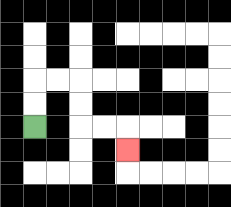{'start': '[1, 5]', 'end': '[5, 6]', 'path_directions': 'U,U,R,R,D,D,R,R,D', 'path_coordinates': '[[1, 5], [1, 4], [1, 3], [2, 3], [3, 3], [3, 4], [3, 5], [4, 5], [5, 5], [5, 6]]'}